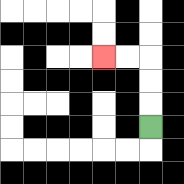{'start': '[6, 5]', 'end': '[4, 2]', 'path_directions': 'U,U,U,L,L', 'path_coordinates': '[[6, 5], [6, 4], [6, 3], [6, 2], [5, 2], [4, 2]]'}